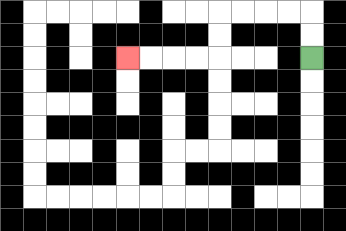{'start': '[13, 2]', 'end': '[5, 2]', 'path_directions': 'U,U,L,L,L,L,D,D,L,L,L,L', 'path_coordinates': '[[13, 2], [13, 1], [13, 0], [12, 0], [11, 0], [10, 0], [9, 0], [9, 1], [9, 2], [8, 2], [7, 2], [6, 2], [5, 2]]'}